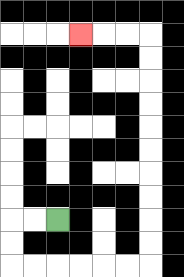{'start': '[2, 9]', 'end': '[3, 1]', 'path_directions': 'L,L,D,D,R,R,R,R,R,R,U,U,U,U,U,U,U,U,U,U,L,L,L', 'path_coordinates': '[[2, 9], [1, 9], [0, 9], [0, 10], [0, 11], [1, 11], [2, 11], [3, 11], [4, 11], [5, 11], [6, 11], [6, 10], [6, 9], [6, 8], [6, 7], [6, 6], [6, 5], [6, 4], [6, 3], [6, 2], [6, 1], [5, 1], [4, 1], [3, 1]]'}